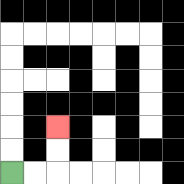{'start': '[0, 7]', 'end': '[2, 5]', 'path_directions': 'R,R,U,U', 'path_coordinates': '[[0, 7], [1, 7], [2, 7], [2, 6], [2, 5]]'}